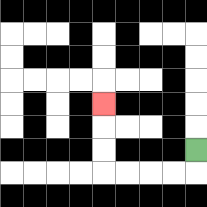{'start': '[8, 6]', 'end': '[4, 4]', 'path_directions': 'D,L,L,L,L,U,U,U', 'path_coordinates': '[[8, 6], [8, 7], [7, 7], [6, 7], [5, 7], [4, 7], [4, 6], [4, 5], [4, 4]]'}